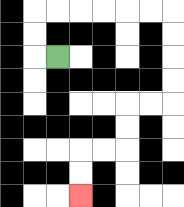{'start': '[2, 2]', 'end': '[3, 8]', 'path_directions': 'L,U,U,R,R,R,R,R,R,D,D,D,D,L,L,D,D,L,L,D,D', 'path_coordinates': '[[2, 2], [1, 2], [1, 1], [1, 0], [2, 0], [3, 0], [4, 0], [5, 0], [6, 0], [7, 0], [7, 1], [7, 2], [7, 3], [7, 4], [6, 4], [5, 4], [5, 5], [5, 6], [4, 6], [3, 6], [3, 7], [3, 8]]'}